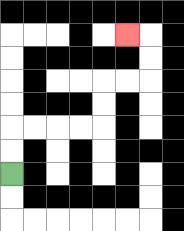{'start': '[0, 7]', 'end': '[5, 1]', 'path_directions': 'U,U,R,R,R,R,U,U,R,R,U,U,L', 'path_coordinates': '[[0, 7], [0, 6], [0, 5], [1, 5], [2, 5], [3, 5], [4, 5], [4, 4], [4, 3], [5, 3], [6, 3], [6, 2], [6, 1], [5, 1]]'}